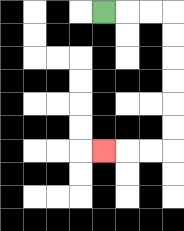{'start': '[4, 0]', 'end': '[4, 6]', 'path_directions': 'R,R,R,D,D,D,D,D,D,L,L,L', 'path_coordinates': '[[4, 0], [5, 0], [6, 0], [7, 0], [7, 1], [7, 2], [7, 3], [7, 4], [7, 5], [7, 6], [6, 6], [5, 6], [4, 6]]'}